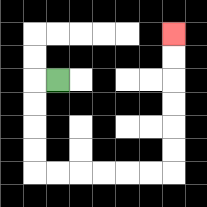{'start': '[2, 3]', 'end': '[7, 1]', 'path_directions': 'L,D,D,D,D,R,R,R,R,R,R,U,U,U,U,U,U', 'path_coordinates': '[[2, 3], [1, 3], [1, 4], [1, 5], [1, 6], [1, 7], [2, 7], [3, 7], [4, 7], [5, 7], [6, 7], [7, 7], [7, 6], [7, 5], [7, 4], [7, 3], [7, 2], [7, 1]]'}